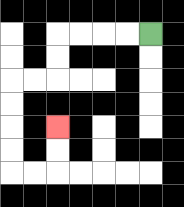{'start': '[6, 1]', 'end': '[2, 5]', 'path_directions': 'L,L,L,L,D,D,L,L,D,D,D,D,R,R,U,U', 'path_coordinates': '[[6, 1], [5, 1], [4, 1], [3, 1], [2, 1], [2, 2], [2, 3], [1, 3], [0, 3], [0, 4], [0, 5], [0, 6], [0, 7], [1, 7], [2, 7], [2, 6], [2, 5]]'}